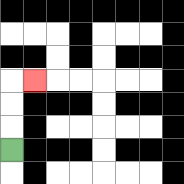{'start': '[0, 6]', 'end': '[1, 3]', 'path_directions': 'U,U,U,R', 'path_coordinates': '[[0, 6], [0, 5], [0, 4], [0, 3], [1, 3]]'}